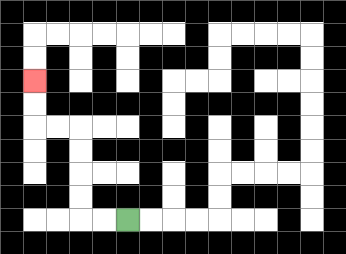{'start': '[5, 9]', 'end': '[1, 3]', 'path_directions': 'L,L,U,U,U,U,L,L,U,U', 'path_coordinates': '[[5, 9], [4, 9], [3, 9], [3, 8], [3, 7], [3, 6], [3, 5], [2, 5], [1, 5], [1, 4], [1, 3]]'}